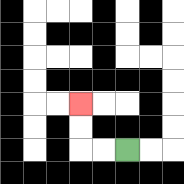{'start': '[5, 6]', 'end': '[3, 4]', 'path_directions': 'L,L,U,U', 'path_coordinates': '[[5, 6], [4, 6], [3, 6], [3, 5], [3, 4]]'}